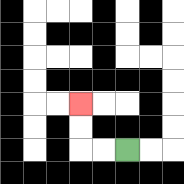{'start': '[5, 6]', 'end': '[3, 4]', 'path_directions': 'L,L,U,U', 'path_coordinates': '[[5, 6], [4, 6], [3, 6], [3, 5], [3, 4]]'}